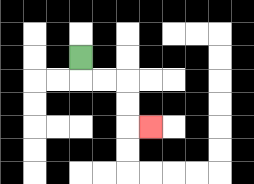{'start': '[3, 2]', 'end': '[6, 5]', 'path_directions': 'D,R,R,D,D,R', 'path_coordinates': '[[3, 2], [3, 3], [4, 3], [5, 3], [5, 4], [5, 5], [6, 5]]'}